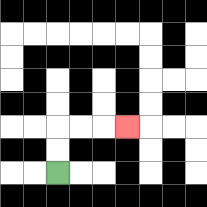{'start': '[2, 7]', 'end': '[5, 5]', 'path_directions': 'U,U,R,R,R', 'path_coordinates': '[[2, 7], [2, 6], [2, 5], [3, 5], [4, 5], [5, 5]]'}